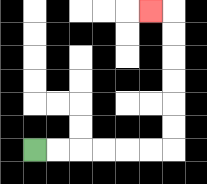{'start': '[1, 6]', 'end': '[6, 0]', 'path_directions': 'R,R,R,R,R,R,U,U,U,U,U,U,L', 'path_coordinates': '[[1, 6], [2, 6], [3, 6], [4, 6], [5, 6], [6, 6], [7, 6], [7, 5], [7, 4], [7, 3], [7, 2], [7, 1], [7, 0], [6, 0]]'}